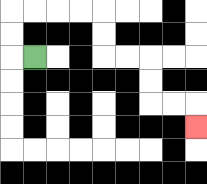{'start': '[1, 2]', 'end': '[8, 5]', 'path_directions': 'L,U,U,R,R,R,R,D,D,R,R,D,D,R,R,D', 'path_coordinates': '[[1, 2], [0, 2], [0, 1], [0, 0], [1, 0], [2, 0], [3, 0], [4, 0], [4, 1], [4, 2], [5, 2], [6, 2], [6, 3], [6, 4], [7, 4], [8, 4], [8, 5]]'}